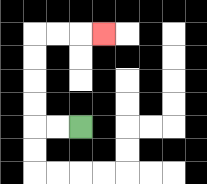{'start': '[3, 5]', 'end': '[4, 1]', 'path_directions': 'L,L,U,U,U,U,R,R,R', 'path_coordinates': '[[3, 5], [2, 5], [1, 5], [1, 4], [1, 3], [1, 2], [1, 1], [2, 1], [3, 1], [4, 1]]'}